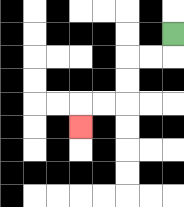{'start': '[7, 1]', 'end': '[3, 5]', 'path_directions': 'D,L,L,D,D,L,L,D', 'path_coordinates': '[[7, 1], [7, 2], [6, 2], [5, 2], [5, 3], [5, 4], [4, 4], [3, 4], [3, 5]]'}